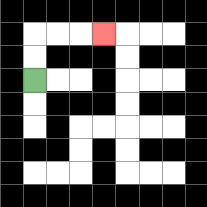{'start': '[1, 3]', 'end': '[4, 1]', 'path_directions': 'U,U,R,R,R', 'path_coordinates': '[[1, 3], [1, 2], [1, 1], [2, 1], [3, 1], [4, 1]]'}